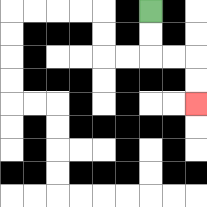{'start': '[6, 0]', 'end': '[8, 4]', 'path_directions': 'D,D,R,R,D,D', 'path_coordinates': '[[6, 0], [6, 1], [6, 2], [7, 2], [8, 2], [8, 3], [8, 4]]'}